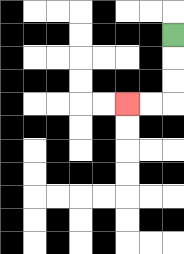{'start': '[7, 1]', 'end': '[5, 4]', 'path_directions': 'D,D,D,L,L', 'path_coordinates': '[[7, 1], [7, 2], [7, 3], [7, 4], [6, 4], [5, 4]]'}